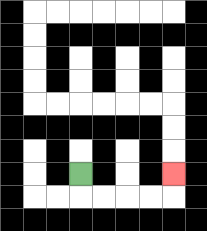{'start': '[3, 7]', 'end': '[7, 7]', 'path_directions': 'D,R,R,R,R,U', 'path_coordinates': '[[3, 7], [3, 8], [4, 8], [5, 8], [6, 8], [7, 8], [7, 7]]'}